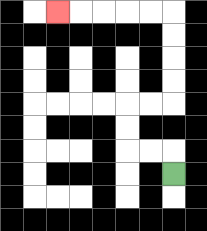{'start': '[7, 7]', 'end': '[2, 0]', 'path_directions': 'U,L,L,U,U,R,R,U,U,U,U,L,L,L,L,L', 'path_coordinates': '[[7, 7], [7, 6], [6, 6], [5, 6], [5, 5], [5, 4], [6, 4], [7, 4], [7, 3], [7, 2], [7, 1], [7, 0], [6, 0], [5, 0], [4, 0], [3, 0], [2, 0]]'}